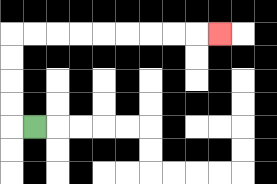{'start': '[1, 5]', 'end': '[9, 1]', 'path_directions': 'L,U,U,U,U,R,R,R,R,R,R,R,R,R', 'path_coordinates': '[[1, 5], [0, 5], [0, 4], [0, 3], [0, 2], [0, 1], [1, 1], [2, 1], [3, 1], [4, 1], [5, 1], [6, 1], [7, 1], [8, 1], [9, 1]]'}